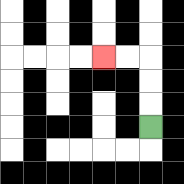{'start': '[6, 5]', 'end': '[4, 2]', 'path_directions': 'U,U,U,L,L', 'path_coordinates': '[[6, 5], [6, 4], [6, 3], [6, 2], [5, 2], [4, 2]]'}